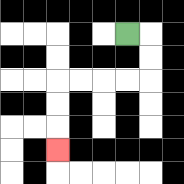{'start': '[5, 1]', 'end': '[2, 6]', 'path_directions': 'R,D,D,L,L,L,L,D,D,D', 'path_coordinates': '[[5, 1], [6, 1], [6, 2], [6, 3], [5, 3], [4, 3], [3, 3], [2, 3], [2, 4], [2, 5], [2, 6]]'}